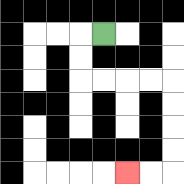{'start': '[4, 1]', 'end': '[5, 7]', 'path_directions': 'L,D,D,R,R,R,R,D,D,D,D,L,L', 'path_coordinates': '[[4, 1], [3, 1], [3, 2], [3, 3], [4, 3], [5, 3], [6, 3], [7, 3], [7, 4], [7, 5], [7, 6], [7, 7], [6, 7], [5, 7]]'}